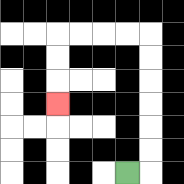{'start': '[5, 7]', 'end': '[2, 4]', 'path_directions': 'R,U,U,U,U,U,U,L,L,L,L,D,D,D', 'path_coordinates': '[[5, 7], [6, 7], [6, 6], [6, 5], [6, 4], [6, 3], [6, 2], [6, 1], [5, 1], [4, 1], [3, 1], [2, 1], [2, 2], [2, 3], [2, 4]]'}